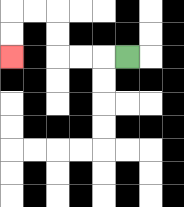{'start': '[5, 2]', 'end': '[0, 2]', 'path_directions': 'L,L,L,U,U,L,L,D,D', 'path_coordinates': '[[5, 2], [4, 2], [3, 2], [2, 2], [2, 1], [2, 0], [1, 0], [0, 0], [0, 1], [0, 2]]'}